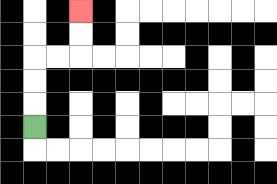{'start': '[1, 5]', 'end': '[3, 0]', 'path_directions': 'U,U,U,R,R,U,U', 'path_coordinates': '[[1, 5], [1, 4], [1, 3], [1, 2], [2, 2], [3, 2], [3, 1], [3, 0]]'}